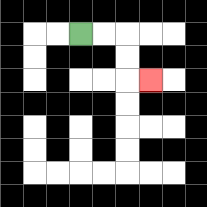{'start': '[3, 1]', 'end': '[6, 3]', 'path_directions': 'R,R,D,D,R', 'path_coordinates': '[[3, 1], [4, 1], [5, 1], [5, 2], [5, 3], [6, 3]]'}